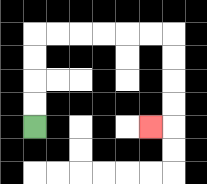{'start': '[1, 5]', 'end': '[6, 5]', 'path_directions': 'U,U,U,U,R,R,R,R,R,R,D,D,D,D,L', 'path_coordinates': '[[1, 5], [1, 4], [1, 3], [1, 2], [1, 1], [2, 1], [3, 1], [4, 1], [5, 1], [6, 1], [7, 1], [7, 2], [7, 3], [7, 4], [7, 5], [6, 5]]'}